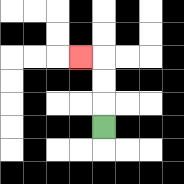{'start': '[4, 5]', 'end': '[3, 2]', 'path_directions': 'U,U,U,L', 'path_coordinates': '[[4, 5], [4, 4], [4, 3], [4, 2], [3, 2]]'}